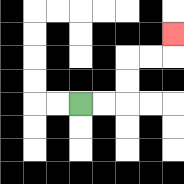{'start': '[3, 4]', 'end': '[7, 1]', 'path_directions': 'R,R,U,U,R,R,U', 'path_coordinates': '[[3, 4], [4, 4], [5, 4], [5, 3], [5, 2], [6, 2], [7, 2], [7, 1]]'}